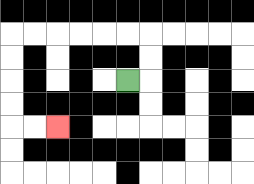{'start': '[5, 3]', 'end': '[2, 5]', 'path_directions': 'R,U,U,L,L,L,L,L,L,D,D,D,D,R,R', 'path_coordinates': '[[5, 3], [6, 3], [6, 2], [6, 1], [5, 1], [4, 1], [3, 1], [2, 1], [1, 1], [0, 1], [0, 2], [0, 3], [0, 4], [0, 5], [1, 5], [2, 5]]'}